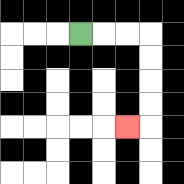{'start': '[3, 1]', 'end': '[5, 5]', 'path_directions': 'R,R,R,D,D,D,D,L', 'path_coordinates': '[[3, 1], [4, 1], [5, 1], [6, 1], [6, 2], [6, 3], [6, 4], [6, 5], [5, 5]]'}